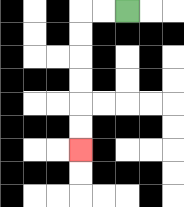{'start': '[5, 0]', 'end': '[3, 6]', 'path_directions': 'L,L,D,D,D,D,D,D', 'path_coordinates': '[[5, 0], [4, 0], [3, 0], [3, 1], [3, 2], [3, 3], [3, 4], [3, 5], [3, 6]]'}